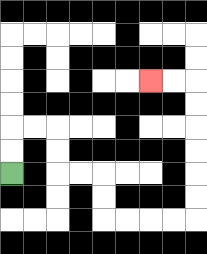{'start': '[0, 7]', 'end': '[6, 3]', 'path_directions': 'U,U,R,R,D,D,R,R,D,D,R,R,R,R,U,U,U,U,U,U,L,L', 'path_coordinates': '[[0, 7], [0, 6], [0, 5], [1, 5], [2, 5], [2, 6], [2, 7], [3, 7], [4, 7], [4, 8], [4, 9], [5, 9], [6, 9], [7, 9], [8, 9], [8, 8], [8, 7], [8, 6], [8, 5], [8, 4], [8, 3], [7, 3], [6, 3]]'}